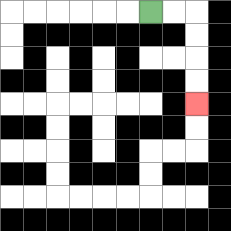{'start': '[6, 0]', 'end': '[8, 4]', 'path_directions': 'R,R,D,D,D,D', 'path_coordinates': '[[6, 0], [7, 0], [8, 0], [8, 1], [8, 2], [8, 3], [8, 4]]'}